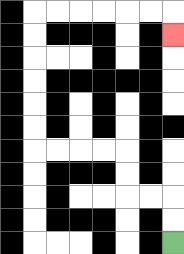{'start': '[7, 10]', 'end': '[7, 1]', 'path_directions': 'U,U,L,L,U,U,L,L,L,L,U,U,U,U,U,U,R,R,R,R,R,R,D', 'path_coordinates': '[[7, 10], [7, 9], [7, 8], [6, 8], [5, 8], [5, 7], [5, 6], [4, 6], [3, 6], [2, 6], [1, 6], [1, 5], [1, 4], [1, 3], [1, 2], [1, 1], [1, 0], [2, 0], [3, 0], [4, 0], [5, 0], [6, 0], [7, 0], [7, 1]]'}